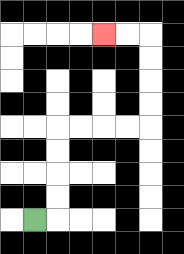{'start': '[1, 9]', 'end': '[4, 1]', 'path_directions': 'R,U,U,U,U,R,R,R,R,U,U,U,U,L,L', 'path_coordinates': '[[1, 9], [2, 9], [2, 8], [2, 7], [2, 6], [2, 5], [3, 5], [4, 5], [5, 5], [6, 5], [6, 4], [6, 3], [6, 2], [6, 1], [5, 1], [4, 1]]'}